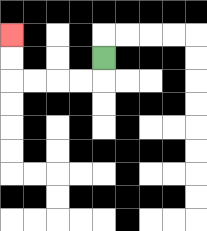{'start': '[4, 2]', 'end': '[0, 1]', 'path_directions': 'D,L,L,L,L,U,U', 'path_coordinates': '[[4, 2], [4, 3], [3, 3], [2, 3], [1, 3], [0, 3], [0, 2], [0, 1]]'}